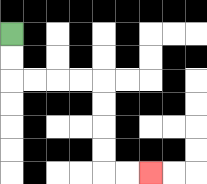{'start': '[0, 1]', 'end': '[6, 7]', 'path_directions': 'D,D,R,R,R,R,D,D,D,D,R,R', 'path_coordinates': '[[0, 1], [0, 2], [0, 3], [1, 3], [2, 3], [3, 3], [4, 3], [4, 4], [4, 5], [4, 6], [4, 7], [5, 7], [6, 7]]'}